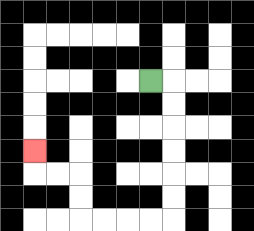{'start': '[6, 3]', 'end': '[1, 6]', 'path_directions': 'R,D,D,D,D,D,D,L,L,L,L,U,U,L,L,U', 'path_coordinates': '[[6, 3], [7, 3], [7, 4], [7, 5], [7, 6], [7, 7], [7, 8], [7, 9], [6, 9], [5, 9], [4, 9], [3, 9], [3, 8], [3, 7], [2, 7], [1, 7], [1, 6]]'}